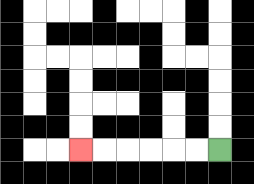{'start': '[9, 6]', 'end': '[3, 6]', 'path_directions': 'L,L,L,L,L,L', 'path_coordinates': '[[9, 6], [8, 6], [7, 6], [6, 6], [5, 6], [4, 6], [3, 6]]'}